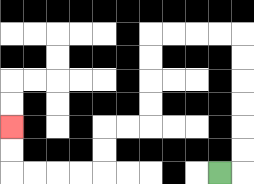{'start': '[9, 7]', 'end': '[0, 5]', 'path_directions': 'R,U,U,U,U,U,U,L,L,L,L,D,D,D,D,L,L,D,D,L,L,L,L,U,U', 'path_coordinates': '[[9, 7], [10, 7], [10, 6], [10, 5], [10, 4], [10, 3], [10, 2], [10, 1], [9, 1], [8, 1], [7, 1], [6, 1], [6, 2], [6, 3], [6, 4], [6, 5], [5, 5], [4, 5], [4, 6], [4, 7], [3, 7], [2, 7], [1, 7], [0, 7], [0, 6], [0, 5]]'}